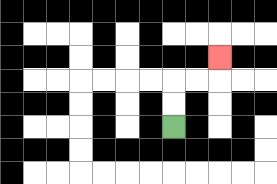{'start': '[7, 5]', 'end': '[9, 2]', 'path_directions': 'U,U,R,R,U', 'path_coordinates': '[[7, 5], [7, 4], [7, 3], [8, 3], [9, 3], [9, 2]]'}